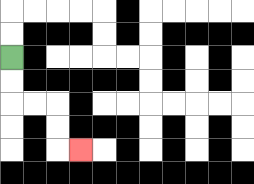{'start': '[0, 2]', 'end': '[3, 6]', 'path_directions': 'D,D,R,R,D,D,R', 'path_coordinates': '[[0, 2], [0, 3], [0, 4], [1, 4], [2, 4], [2, 5], [2, 6], [3, 6]]'}